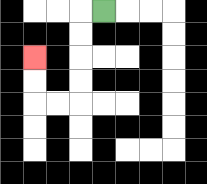{'start': '[4, 0]', 'end': '[1, 2]', 'path_directions': 'L,D,D,D,D,L,L,U,U', 'path_coordinates': '[[4, 0], [3, 0], [3, 1], [3, 2], [3, 3], [3, 4], [2, 4], [1, 4], [1, 3], [1, 2]]'}